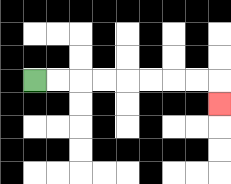{'start': '[1, 3]', 'end': '[9, 4]', 'path_directions': 'R,R,R,R,R,R,R,R,D', 'path_coordinates': '[[1, 3], [2, 3], [3, 3], [4, 3], [5, 3], [6, 3], [7, 3], [8, 3], [9, 3], [9, 4]]'}